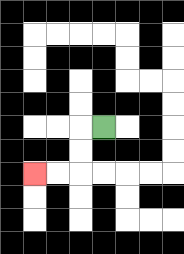{'start': '[4, 5]', 'end': '[1, 7]', 'path_directions': 'L,D,D,L,L', 'path_coordinates': '[[4, 5], [3, 5], [3, 6], [3, 7], [2, 7], [1, 7]]'}